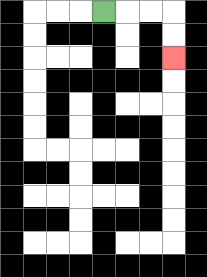{'start': '[4, 0]', 'end': '[7, 2]', 'path_directions': 'R,R,R,D,D', 'path_coordinates': '[[4, 0], [5, 0], [6, 0], [7, 0], [7, 1], [7, 2]]'}